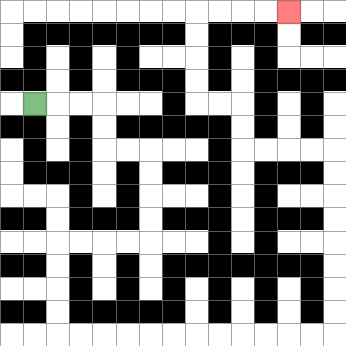{'start': '[1, 4]', 'end': '[12, 0]', 'path_directions': 'R,R,R,D,D,R,R,D,D,D,D,L,L,L,L,D,D,D,D,R,R,R,R,R,R,R,R,R,R,R,R,U,U,U,U,U,U,U,U,L,L,L,L,U,U,L,L,U,U,U,U,R,R,R,R', 'path_coordinates': '[[1, 4], [2, 4], [3, 4], [4, 4], [4, 5], [4, 6], [5, 6], [6, 6], [6, 7], [6, 8], [6, 9], [6, 10], [5, 10], [4, 10], [3, 10], [2, 10], [2, 11], [2, 12], [2, 13], [2, 14], [3, 14], [4, 14], [5, 14], [6, 14], [7, 14], [8, 14], [9, 14], [10, 14], [11, 14], [12, 14], [13, 14], [14, 14], [14, 13], [14, 12], [14, 11], [14, 10], [14, 9], [14, 8], [14, 7], [14, 6], [13, 6], [12, 6], [11, 6], [10, 6], [10, 5], [10, 4], [9, 4], [8, 4], [8, 3], [8, 2], [8, 1], [8, 0], [9, 0], [10, 0], [11, 0], [12, 0]]'}